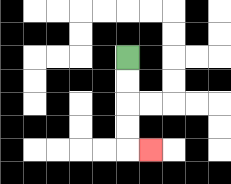{'start': '[5, 2]', 'end': '[6, 6]', 'path_directions': 'D,D,D,D,R', 'path_coordinates': '[[5, 2], [5, 3], [5, 4], [5, 5], [5, 6], [6, 6]]'}